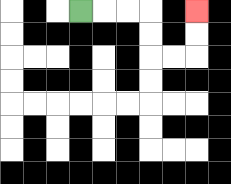{'start': '[3, 0]', 'end': '[8, 0]', 'path_directions': 'R,R,R,D,D,R,R,U,U', 'path_coordinates': '[[3, 0], [4, 0], [5, 0], [6, 0], [6, 1], [6, 2], [7, 2], [8, 2], [8, 1], [8, 0]]'}